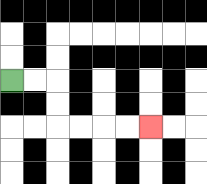{'start': '[0, 3]', 'end': '[6, 5]', 'path_directions': 'R,R,D,D,R,R,R,R', 'path_coordinates': '[[0, 3], [1, 3], [2, 3], [2, 4], [2, 5], [3, 5], [4, 5], [5, 5], [6, 5]]'}